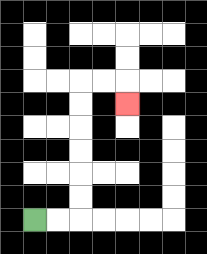{'start': '[1, 9]', 'end': '[5, 4]', 'path_directions': 'R,R,U,U,U,U,U,U,R,R,D', 'path_coordinates': '[[1, 9], [2, 9], [3, 9], [3, 8], [3, 7], [3, 6], [3, 5], [3, 4], [3, 3], [4, 3], [5, 3], [5, 4]]'}